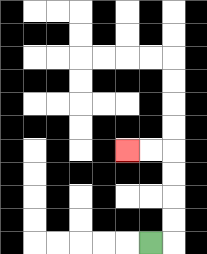{'start': '[6, 10]', 'end': '[5, 6]', 'path_directions': 'R,U,U,U,U,L,L', 'path_coordinates': '[[6, 10], [7, 10], [7, 9], [7, 8], [7, 7], [7, 6], [6, 6], [5, 6]]'}